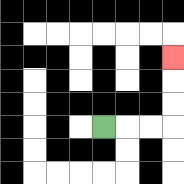{'start': '[4, 5]', 'end': '[7, 2]', 'path_directions': 'R,R,R,U,U,U', 'path_coordinates': '[[4, 5], [5, 5], [6, 5], [7, 5], [7, 4], [7, 3], [7, 2]]'}